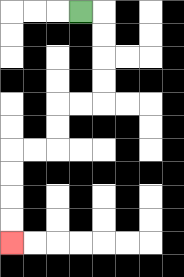{'start': '[3, 0]', 'end': '[0, 10]', 'path_directions': 'R,D,D,D,D,L,L,D,D,L,L,D,D,D,D', 'path_coordinates': '[[3, 0], [4, 0], [4, 1], [4, 2], [4, 3], [4, 4], [3, 4], [2, 4], [2, 5], [2, 6], [1, 6], [0, 6], [0, 7], [0, 8], [0, 9], [0, 10]]'}